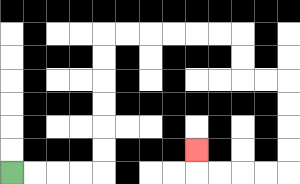{'start': '[0, 7]', 'end': '[8, 6]', 'path_directions': 'R,R,R,R,U,U,U,U,U,U,R,R,R,R,R,R,D,D,R,R,D,D,D,D,L,L,L,L,U', 'path_coordinates': '[[0, 7], [1, 7], [2, 7], [3, 7], [4, 7], [4, 6], [4, 5], [4, 4], [4, 3], [4, 2], [4, 1], [5, 1], [6, 1], [7, 1], [8, 1], [9, 1], [10, 1], [10, 2], [10, 3], [11, 3], [12, 3], [12, 4], [12, 5], [12, 6], [12, 7], [11, 7], [10, 7], [9, 7], [8, 7], [8, 6]]'}